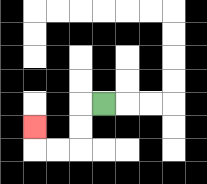{'start': '[4, 4]', 'end': '[1, 5]', 'path_directions': 'L,D,D,L,L,U', 'path_coordinates': '[[4, 4], [3, 4], [3, 5], [3, 6], [2, 6], [1, 6], [1, 5]]'}